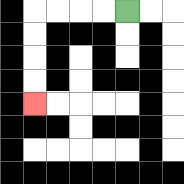{'start': '[5, 0]', 'end': '[1, 4]', 'path_directions': 'L,L,L,L,D,D,D,D', 'path_coordinates': '[[5, 0], [4, 0], [3, 0], [2, 0], [1, 0], [1, 1], [1, 2], [1, 3], [1, 4]]'}